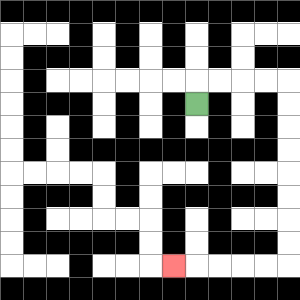{'start': '[8, 4]', 'end': '[7, 11]', 'path_directions': 'U,R,R,R,R,D,D,D,D,D,D,D,D,L,L,L,L,L', 'path_coordinates': '[[8, 4], [8, 3], [9, 3], [10, 3], [11, 3], [12, 3], [12, 4], [12, 5], [12, 6], [12, 7], [12, 8], [12, 9], [12, 10], [12, 11], [11, 11], [10, 11], [9, 11], [8, 11], [7, 11]]'}